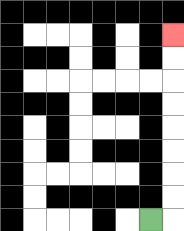{'start': '[6, 9]', 'end': '[7, 1]', 'path_directions': 'R,U,U,U,U,U,U,U,U', 'path_coordinates': '[[6, 9], [7, 9], [7, 8], [7, 7], [7, 6], [7, 5], [7, 4], [7, 3], [7, 2], [7, 1]]'}